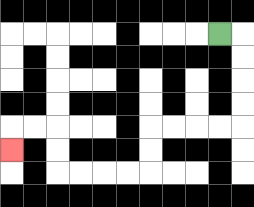{'start': '[9, 1]', 'end': '[0, 6]', 'path_directions': 'R,D,D,D,D,L,L,L,L,D,D,L,L,L,L,U,U,L,L,D', 'path_coordinates': '[[9, 1], [10, 1], [10, 2], [10, 3], [10, 4], [10, 5], [9, 5], [8, 5], [7, 5], [6, 5], [6, 6], [6, 7], [5, 7], [4, 7], [3, 7], [2, 7], [2, 6], [2, 5], [1, 5], [0, 5], [0, 6]]'}